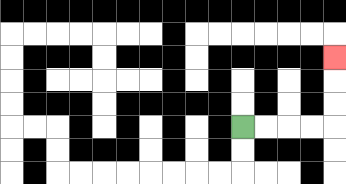{'start': '[10, 5]', 'end': '[14, 2]', 'path_directions': 'R,R,R,R,U,U,U', 'path_coordinates': '[[10, 5], [11, 5], [12, 5], [13, 5], [14, 5], [14, 4], [14, 3], [14, 2]]'}